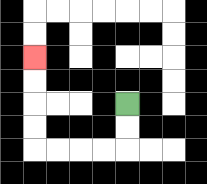{'start': '[5, 4]', 'end': '[1, 2]', 'path_directions': 'D,D,L,L,L,L,U,U,U,U', 'path_coordinates': '[[5, 4], [5, 5], [5, 6], [4, 6], [3, 6], [2, 6], [1, 6], [1, 5], [1, 4], [1, 3], [1, 2]]'}